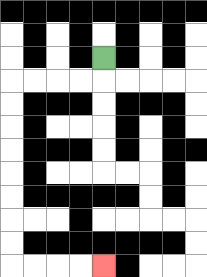{'start': '[4, 2]', 'end': '[4, 11]', 'path_directions': 'D,L,L,L,L,D,D,D,D,D,D,D,D,R,R,R,R', 'path_coordinates': '[[4, 2], [4, 3], [3, 3], [2, 3], [1, 3], [0, 3], [0, 4], [0, 5], [0, 6], [0, 7], [0, 8], [0, 9], [0, 10], [0, 11], [1, 11], [2, 11], [3, 11], [4, 11]]'}